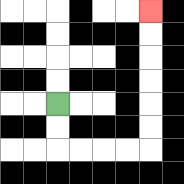{'start': '[2, 4]', 'end': '[6, 0]', 'path_directions': 'D,D,R,R,R,R,U,U,U,U,U,U', 'path_coordinates': '[[2, 4], [2, 5], [2, 6], [3, 6], [4, 6], [5, 6], [6, 6], [6, 5], [6, 4], [6, 3], [6, 2], [6, 1], [6, 0]]'}